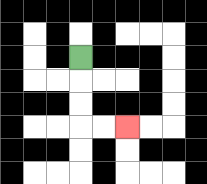{'start': '[3, 2]', 'end': '[5, 5]', 'path_directions': 'D,D,D,R,R', 'path_coordinates': '[[3, 2], [3, 3], [3, 4], [3, 5], [4, 5], [5, 5]]'}